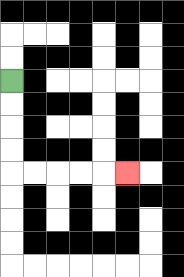{'start': '[0, 3]', 'end': '[5, 7]', 'path_directions': 'D,D,D,D,R,R,R,R,R', 'path_coordinates': '[[0, 3], [0, 4], [0, 5], [0, 6], [0, 7], [1, 7], [2, 7], [3, 7], [4, 7], [5, 7]]'}